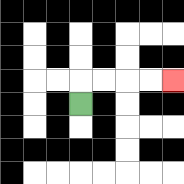{'start': '[3, 4]', 'end': '[7, 3]', 'path_directions': 'U,R,R,R,R', 'path_coordinates': '[[3, 4], [3, 3], [4, 3], [5, 3], [6, 3], [7, 3]]'}